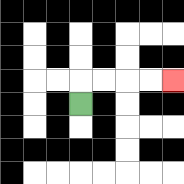{'start': '[3, 4]', 'end': '[7, 3]', 'path_directions': 'U,R,R,R,R', 'path_coordinates': '[[3, 4], [3, 3], [4, 3], [5, 3], [6, 3], [7, 3]]'}